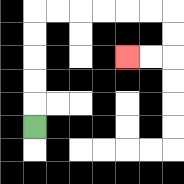{'start': '[1, 5]', 'end': '[5, 2]', 'path_directions': 'U,U,U,U,U,R,R,R,R,R,R,D,D,L,L', 'path_coordinates': '[[1, 5], [1, 4], [1, 3], [1, 2], [1, 1], [1, 0], [2, 0], [3, 0], [4, 0], [5, 0], [6, 0], [7, 0], [7, 1], [7, 2], [6, 2], [5, 2]]'}